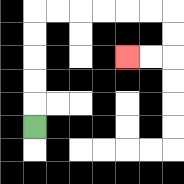{'start': '[1, 5]', 'end': '[5, 2]', 'path_directions': 'U,U,U,U,U,R,R,R,R,R,R,D,D,L,L', 'path_coordinates': '[[1, 5], [1, 4], [1, 3], [1, 2], [1, 1], [1, 0], [2, 0], [3, 0], [4, 0], [5, 0], [6, 0], [7, 0], [7, 1], [7, 2], [6, 2], [5, 2]]'}